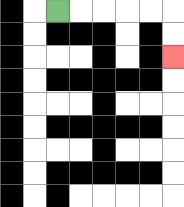{'start': '[2, 0]', 'end': '[7, 2]', 'path_directions': 'R,R,R,R,R,D,D', 'path_coordinates': '[[2, 0], [3, 0], [4, 0], [5, 0], [6, 0], [7, 0], [7, 1], [7, 2]]'}